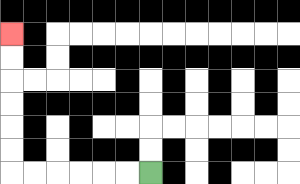{'start': '[6, 7]', 'end': '[0, 1]', 'path_directions': 'L,L,L,L,L,L,U,U,U,U,U,U', 'path_coordinates': '[[6, 7], [5, 7], [4, 7], [3, 7], [2, 7], [1, 7], [0, 7], [0, 6], [0, 5], [0, 4], [0, 3], [0, 2], [0, 1]]'}